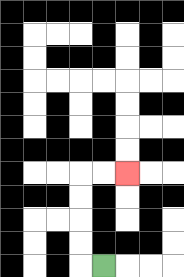{'start': '[4, 11]', 'end': '[5, 7]', 'path_directions': 'L,U,U,U,U,R,R', 'path_coordinates': '[[4, 11], [3, 11], [3, 10], [3, 9], [3, 8], [3, 7], [4, 7], [5, 7]]'}